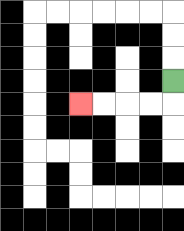{'start': '[7, 3]', 'end': '[3, 4]', 'path_directions': 'D,L,L,L,L', 'path_coordinates': '[[7, 3], [7, 4], [6, 4], [5, 4], [4, 4], [3, 4]]'}